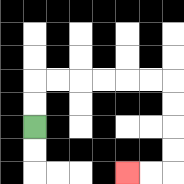{'start': '[1, 5]', 'end': '[5, 7]', 'path_directions': 'U,U,R,R,R,R,R,R,D,D,D,D,L,L', 'path_coordinates': '[[1, 5], [1, 4], [1, 3], [2, 3], [3, 3], [4, 3], [5, 3], [6, 3], [7, 3], [7, 4], [7, 5], [7, 6], [7, 7], [6, 7], [5, 7]]'}